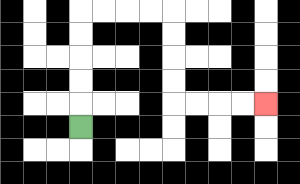{'start': '[3, 5]', 'end': '[11, 4]', 'path_directions': 'U,U,U,U,U,R,R,R,R,D,D,D,D,R,R,R,R', 'path_coordinates': '[[3, 5], [3, 4], [3, 3], [3, 2], [3, 1], [3, 0], [4, 0], [5, 0], [6, 0], [7, 0], [7, 1], [7, 2], [7, 3], [7, 4], [8, 4], [9, 4], [10, 4], [11, 4]]'}